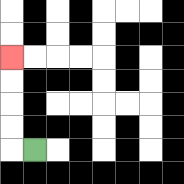{'start': '[1, 6]', 'end': '[0, 2]', 'path_directions': 'L,U,U,U,U', 'path_coordinates': '[[1, 6], [0, 6], [0, 5], [0, 4], [0, 3], [0, 2]]'}